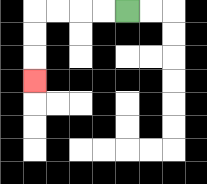{'start': '[5, 0]', 'end': '[1, 3]', 'path_directions': 'L,L,L,L,D,D,D', 'path_coordinates': '[[5, 0], [4, 0], [3, 0], [2, 0], [1, 0], [1, 1], [1, 2], [1, 3]]'}